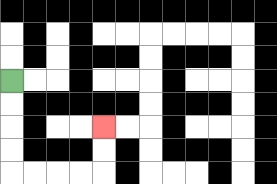{'start': '[0, 3]', 'end': '[4, 5]', 'path_directions': 'D,D,D,D,R,R,R,R,U,U', 'path_coordinates': '[[0, 3], [0, 4], [0, 5], [0, 6], [0, 7], [1, 7], [2, 7], [3, 7], [4, 7], [4, 6], [4, 5]]'}